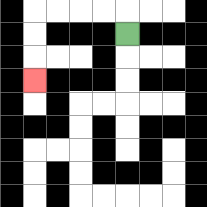{'start': '[5, 1]', 'end': '[1, 3]', 'path_directions': 'U,L,L,L,L,D,D,D', 'path_coordinates': '[[5, 1], [5, 0], [4, 0], [3, 0], [2, 0], [1, 0], [1, 1], [1, 2], [1, 3]]'}